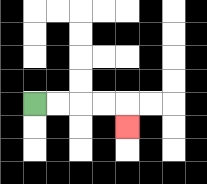{'start': '[1, 4]', 'end': '[5, 5]', 'path_directions': 'R,R,R,R,D', 'path_coordinates': '[[1, 4], [2, 4], [3, 4], [4, 4], [5, 4], [5, 5]]'}